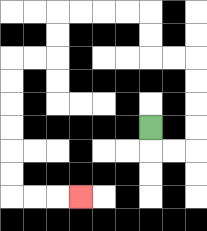{'start': '[6, 5]', 'end': '[3, 8]', 'path_directions': 'D,R,R,U,U,U,U,L,L,U,U,L,L,L,L,D,D,L,L,D,D,D,D,D,D,R,R,R', 'path_coordinates': '[[6, 5], [6, 6], [7, 6], [8, 6], [8, 5], [8, 4], [8, 3], [8, 2], [7, 2], [6, 2], [6, 1], [6, 0], [5, 0], [4, 0], [3, 0], [2, 0], [2, 1], [2, 2], [1, 2], [0, 2], [0, 3], [0, 4], [0, 5], [0, 6], [0, 7], [0, 8], [1, 8], [2, 8], [3, 8]]'}